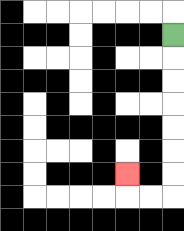{'start': '[7, 1]', 'end': '[5, 7]', 'path_directions': 'D,D,D,D,D,D,D,L,L,U', 'path_coordinates': '[[7, 1], [7, 2], [7, 3], [7, 4], [7, 5], [7, 6], [7, 7], [7, 8], [6, 8], [5, 8], [5, 7]]'}